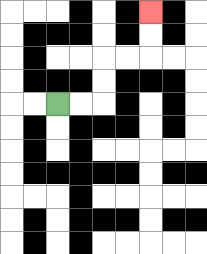{'start': '[2, 4]', 'end': '[6, 0]', 'path_directions': 'R,R,U,U,R,R,U,U', 'path_coordinates': '[[2, 4], [3, 4], [4, 4], [4, 3], [4, 2], [5, 2], [6, 2], [6, 1], [6, 0]]'}